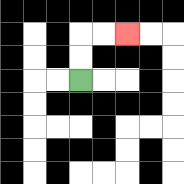{'start': '[3, 3]', 'end': '[5, 1]', 'path_directions': 'U,U,R,R', 'path_coordinates': '[[3, 3], [3, 2], [3, 1], [4, 1], [5, 1]]'}